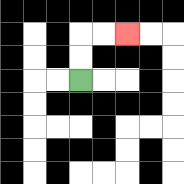{'start': '[3, 3]', 'end': '[5, 1]', 'path_directions': 'U,U,R,R', 'path_coordinates': '[[3, 3], [3, 2], [3, 1], [4, 1], [5, 1]]'}